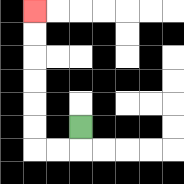{'start': '[3, 5]', 'end': '[1, 0]', 'path_directions': 'D,L,L,U,U,U,U,U,U', 'path_coordinates': '[[3, 5], [3, 6], [2, 6], [1, 6], [1, 5], [1, 4], [1, 3], [1, 2], [1, 1], [1, 0]]'}